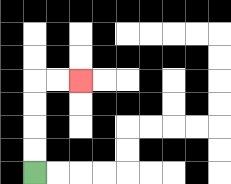{'start': '[1, 7]', 'end': '[3, 3]', 'path_directions': 'U,U,U,U,R,R', 'path_coordinates': '[[1, 7], [1, 6], [1, 5], [1, 4], [1, 3], [2, 3], [3, 3]]'}